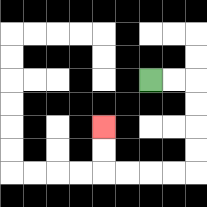{'start': '[6, 3]', 'end': '[4, 5]', 'path_directions': 'R,R,D,D,D,D,L,L,L,L,U,U', 'path_coordinates': '[[6, 3], [7, 3], [8, 3], [8, 4], [8, 5], [8, 6], [8, 7], [7, 7], [6, 7], [5, 7], [4, 7], [4, 6], [4, 5]]'}